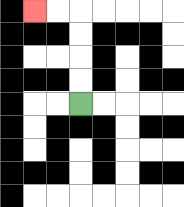{'start': '[3, 4]', 'end': '[1, 0]', 'path_directions': 'U,U,U,U,L,L', 'path_coordinates': '[[3, 4], [3, 3], [3, 2], [3, 1], [3, 0], [2, 0], [1, 0]]'}